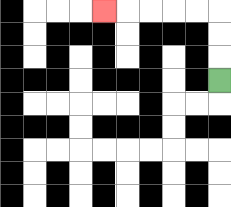{'start': '[9, 3]', 'end': '[4, 0]', 'path_directions': 'U,U,U,L,L,L,L,L', 'path_coordinates': '[[9, 3], [9, 2], [9, 1], [9, 0], [8, 0], [7, 0], [6, 0], [5, 0], [4, 0]]'}